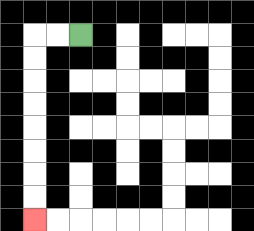{'start': '[3, 1]', 'end': '[1, 9]', 'path_directions': 'L,L,D,D,D,D,D,D,D,D', 'path_coordinates': '[[3, 1], [2, 1], [1, 1], [1, 2], [1, 3], [1, 4], [1, 5], [1, 6], [1, 7], [1, 8], [1, 9]]'}